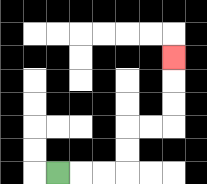{'start': '[2, 7]', 'end': '[7, 2]', 'path_directions': 'R,R,R,U,U,R,R,U,U,U', 'path_coordinates': '[[2, 7], [3, 7], [4, 7], [5, 7], [5, 6], [5, 5], [6, 5], [7, 5], [7, 4], [7, 3], [7, 2]]'}